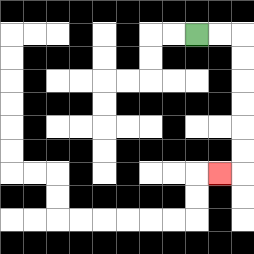{'start': '[8, 1]', 'end': '[9, 7]', 'path_directions': 'R,R,D,D,D,D,D,D,L', 'path_coordinates': '[[8, 1], [9, 1], [10, 1], [10, 2], [10, 3], [10, 4], [10, 5], [10, 6], [10, 7], [9, 7]]'}